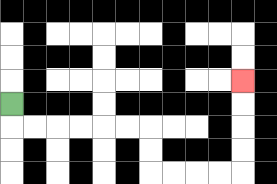{'start': '[0, 4]', 'end': '[10, 3]', 'path_directions': 'D,R,R,R,R,R,R,D,D,R,R,R,R,U,U,U,U', 'path_coordinates': '[[0, 4], [0, 5], [1, 5], [2, 5], [3, 5], [4, 5], [5, 5], [6, 5], [6, 6], [6, 7], [7, 7], [8, 7], [9, 7], [10, 7], [10, 6], [10, 5], [10, 4], [10, 3]]'}